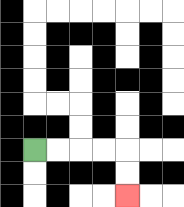{'start': '[1, 6]', 'end': '[5, 8]', 'path_directions': 'R,R,R,R,D,D', 'path_coordinates': '[[1, 6], [2, 6], [3, 6], [4, 6], [5, 6], [5, 7], [5, 8]]'}